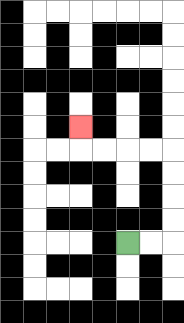{'start': '[5, 10]', 'end': '[3, 5]', 'path_directions': 'R,R,U,U,U,U,L,L,L,L,U', 'path_coordinates': '[[5, 10], [6, 10], [7, 10], [7, 9], [7, 8], [7, 7], [7, 6], [6, 6], [5, 6], [4, 6], [3, 6], [3, 5]]'}